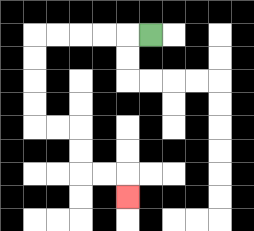{'start': '[6, 1]', 'end': '[5, 8]', 'path_directions': 'L,L,L,L,L,D,D,D,D,R,R,D,D,R,R,D', 'path_coordinates': '[[6, 1], [5, 1], [4, 1], [3, 1], [2, 1], [1, 1], [1, 2], [1, 3], [1, 4], [1, 5], [2, 5], [3, 5], [3, 6], [3, 7], [4, 7], [5, 7], [5, 8]]'}